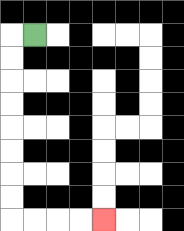{'start': '[1, 1]', 'end': '[4, 9]', 'path_directions': 'L,D,D,D,D,D,D,D,D,R,R,R,R', 'path_coordinates': '[[1, 1], [0, 1], [0, 2], [0, 3], [0, 4], [0, 5], [0, 6], [0, 7], [0, 8], [0, 9], [1, 9], [2, 9], [3, 9], [4, 9]]'}